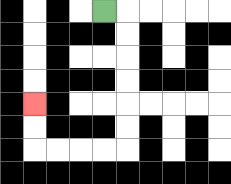{'start': '[4, 0]', 'end': '[1, 4]', 'path_directions': 'R,D,D,D,D,D,D,L,L,L,L,U,U', 'path_coordinates': '[[4, 0], [5, 0], [5, 1], [5, 2], [5, 3], [5, 4], [5, 5], [5, 6], [4, 6], [3, 6], [2, 6], [1, 6], [1, 5], [1, 4]]'}